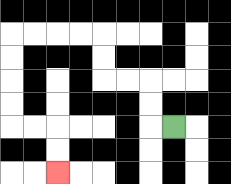{'start': '[7, 5]', 'end': '[2, 7]', 'path_directions': 'L,U,U,L,L,U,U,L,L,L,L,D,D,D,D,R,R,D,D', 'path_coordinates': '[[7, 5], [6, 5], [6, 4], [6, 3], [5, 3], [4, 3], [4, 2], [4, 1], [3, 1], [2, 1], [1, 1], [0, 1], [0, 2], [0, 3], [0, 4], [0, 5], [1, 5], [2, 5], [2, 6], [2, 7]]'}